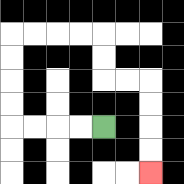{'start': '[4, 5]', 'end': '[6, 7]', 'path_directions': 'L,L,L,L,U,U,U,U,R,R,R,R,D,D,R,R,D,D,D,D', 'path_coordinates': '[[4, 5], [3, 5], [2, 5], [1, 5], [0, 5], [0, 4], [0, 3], [0, 2], [0, 1], [1, 1], [2, 1], [3, 1], [4, 1], [4, 2], [4, 3], [5, 3], [6, 3], [6, 4], [6, 5], [6, 6], [6, 7]]'}